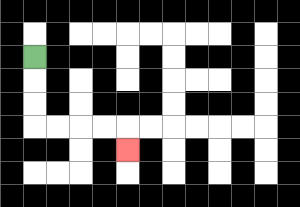{'start': '[1, 2]', 'end': '[5, 6]', 'path_directions': 'D,D,D,R,R,R,R,D', 'path_coordinates': '[[1, 2], [1, 3], [1, 4], [1, 5], [2, 5], [3, 5], [4, 5], [5, 5], [5, 6]]'}